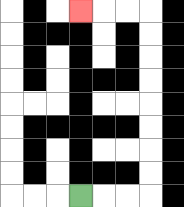{'start': '[3, 8]', 'end': '[3, 0]', 'path_directions': 'R,R,R,U,U,U,U,U,U,U,U,L,L,L', 'path_coordinates': '[[3, 8], [4, 8], [5, 8], [6, 8], [6, 7], [6, 6], [6, 5], [6, 4], [6, 3], [6, 2], [6, 1], [6, 0], [5, 0], [4, 0], [3, 0]]'}